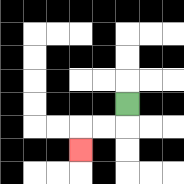{'start': '[5, 4]', 'end': '[3, 6]', 'path_directions': 'D,L,L,D', 'path_coordinates': '[[5, 4], [5, 5], [4, 5], [3, 5], [3, 6]]'}